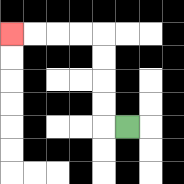{'start': '[5, 5]', 'end': '[0, 1]', 'path_directions': 'L,U,U,U,U,L,L,L,L', 'path_coordinates': '[[5, 5], [4, 5], [4, 4], [4, 3], [4, 2], [4, 1], [3, 1], [2, 1], [1, 1], [0, 1]]'}